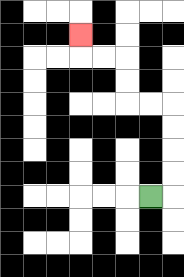{'start': '[6, 8]', 'end': '[3, 1]', 'path_directions': 'R,U,U,U,U,L,L,U,U,L,L,U', 'path_coordinates': '[[6, 8], [7, 8], [7, 7], [7, 6], [7, 5], [7, 4], [6, 4], [5, 4], [5, 3], [5, 2], [4, 2], [3, 2], [3, 1]]'}